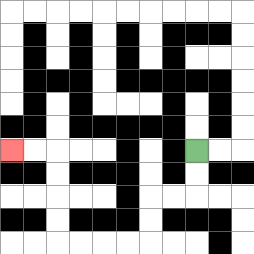{'start': '[8, 6]', 'end': '[0, 6]', 'path_directions': 'D,D,L,L,D,D,L,L,L,L,U,U,U,U,L,L', 'path_coordinates': '[[8, 6], [8, 7], [8, 8], [7, 8], [6, 8], [6, 9], [6, 10], [5, 10], [4, 10], [3, 10], [2, 10], [2, 9], [2, 8], [2, 7], [2, 6], [1, 6], [0, 6]]'}